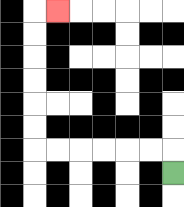{'start': '[7, 7]', 'end': '[2, 0]', 'path_directions': 'U,L,L,L,L,L,L,U,U,U,U,U,U,R', 'path_coordinates': '[[7, 7], [7, 6], [6, 6], [5, 6], [4, 6], [3, 6], [2, 6], [1, 6], [1, 5], [1, 4], [1, 3], [1, 2], [1, 1], [1, 0], [2, 0]]'}